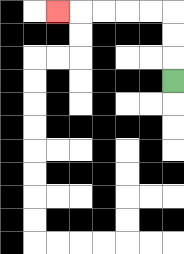{'start': '[7, 3]', 'end': '[2, 0]', 'path_directions': 'U,U,U,L,L,L,L,L', 'path_coordinates': '[[7, 3], [7, 2], [7, 1], [7, 0], [6, 0], [5, 0], [4, 0], [3, 0], [2, 0]]'}